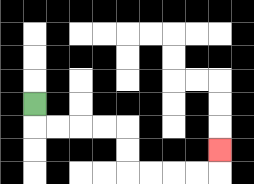{'start': '[1, 4]', 'end': '[9, 6]', 'path_directions': 'D,R,R,R,R,D,D,R,R,R,R,U', 'path_coordinates': '[[1, 4], [1, 5], [2, 5], [3, 5], [4, 5], [5, 5], [5, 6], [5, 7], [6, 7], [7, 7], [8, 7], [9, 7], [9, 6]]'}